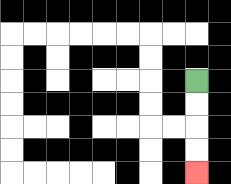{'start': '[8, 3]', 'end': '[8, 7]', 'path_directions': 'D,D,D,D', 'path_coordinates': '[[8, 3], [8, 4], [8, 5], [8, 6], [8, 7]]'}